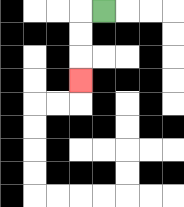{'start': '[4, 0]', 'end': '[3, 3]', 'path_directions': 'L,D,D,D', 'path_coordinates': '[[4, 0], [3, 0], [3, 1], [3, 2], [3, 3]]'}